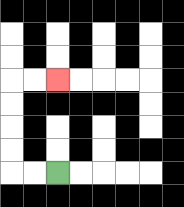{'start': '[2, 7]', 'end': '[2, 3]', 'path_directions': 'L,L,U,U,U,U,R,R', 'path_coordinates': '[[2, 7], [1, 7], [0, 7], [0, 6], [0, 5], [0, 4], [0, 3], [1, 3], [2, 3]]'}